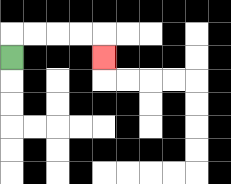{'start': '[0, 2]', 'end': '[4, 2]', 'path_directions': 'U,R,R,R,R,D', 'path_coordinates': '[[0, 2], [0, 1], [1, 1], [2, 1], [3, 1], [4, 1], [4, 2]]'}